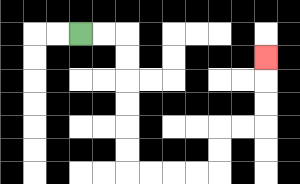{'start': '[3, 1]', 'end': '[11, 2]', 'path_directions': 'R,R,D,D,D,D,D,D,R,R,R,R,U,U,R,R,U,U,U', 'path_coordinates': '[[3, 1], [4, 1], [5, 1], [5, 2], [5, 3], [5, 4], [5, 5], [5, 6], [5, 7], [6, 7], [7, 7], [8, 7], [9, 7], [9, 6], [9, 5], [10, 5], [11, 5], [11, 4], [11, 3], [11, 2]]'}